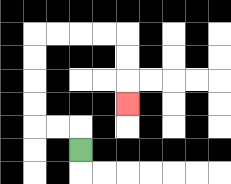{'start': '[3, 6]', 'end': '[5, 4]', 'path_directions': 'U,L,L,U,U,U,U,R,R,R,R,D,D,D', 'path_coordinates': '[[3, 6], [3, 5], [2, 5], [1, 5], [1, 4], [1, 3], [1, 2], [1, 1], [2, 1], [3, 1], [4, 1], [5, 1], [5, 2], [5, 3], [5, 4]]'}